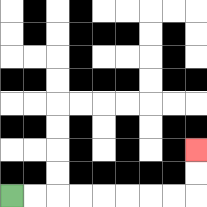{'start': '[0, 8]', 'end': '[8, 6]', 'path_directions': 'R,R,R,R,R,R,R,R,U,U', 'path_coordinates': '[[0, 8], [1, 8], [2, 8], [3, 8], [4, 8], [5, 8], [6, 8], [7, 8], [8, 8], [8, 7], [8, 6]]'}